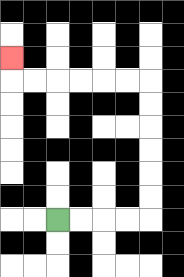{'start': '[2, 9]', 'end': '[0, 2]', 'path_directions': 'R,R,R,R,U,U,U,U,U,U,L,L,L,L,L,L,U', 'path_coordinates': '[[2, 9], [3, 9], [4, 9], [5, 9], [6, 9], [6, 8], [6, 7], [6, 6], [6, 5], [6, 4], [6, 3], [5, 3], [4, 3], [3, 3], [2, 3], [1, 3], [0, 3], [0, 2]]'}